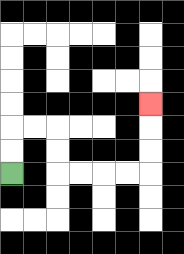{'start': '[0, 7]', 'end': '[6, 4]', 'path_directions': 'U,U,R,R,D,D,R,R,R,R,U,U,U', 'path_coordinates': '[[0, 7], [0, 6], [0, 5], [1, 5], [2, 5], [2, 6], [2, 7], [3, 7], [4, 7], [5, 7], [6, 7], [6, 6], [6, 5], [6, 4]]'}